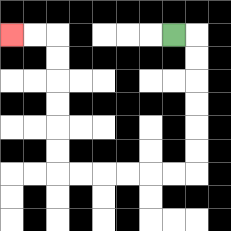{'start': '[7, 1]', 'end': '[0, 1]', 'path_directions': 'R,D,D,D,D,D,D,L,L,L,L,L,L,U,U,U,U,U,U,L,L', 'path_coordinates': '[[7, 1], [8, 1], [8, 2], [8, 3], [8, 4], [8, 5], [8, 6], [8, 7], [7, 7], [6, 7], [5, 7], [4, 7], [3, 7], [2, 7], [2, 6], [2, 5], [2, 4], [2, 3], [2, 2], [2, 1], [1, 1], [0, 1]]'}